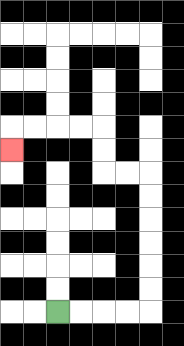{'start': '[2, 13]', 'end': '[0, 6]', 'path_directions': 'R,R,R,R,U,U,U,U,U,U,L,L,U,U,L,L,L,L,D', 'path_coordinates': '[[2, 13], [3, 13], [4, 13], [5, 13], [6, 13], [6, 12], [6, 11], [6, 10], [6, 9], [6, 8], [6, 7], [5, 7], [4, 7], [4, 6], [4, 5], [3, 5], [2, 5], [1, 5], [0, 5], [0, 6]]'}